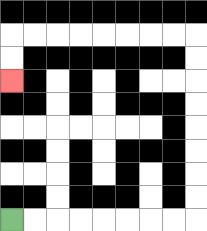{'start': '[0, 9]', 'end': '[0, 3]', 'path_directions': 'R,R,R,R,R,R,R,R,U,U,U,U,U,U,U,U,L,L,L,L,L,L,L,L,D,D', 'path_coordinates': '[[0, 9], [1, 9], [2, 9], [3, 9], [4, 9], [5, 9], [6, 9], [7, 9], [8, 9], [8, 8], [8, 7], [8, 6], [8, 5], [8, 4], [8, 3], [8, 2], [8, 1], [7, 1], [6, 1], [5, 1], [4, 1], [3, 1], [2, 1], [1, 1], [0, 1], [0, 2], [0, 3]]'}